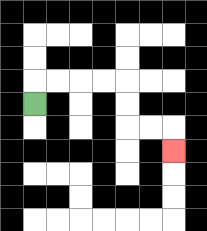{'start': '[1, 4]', 'end': '[7, 6]', 'path_directions': 'U,R,R,R,R,D,D,R,R,D', 'path_coordinates': '[[1, 4], [1, 3], [2, 3], [3, 3], [4, 3], [5, 3], [5, 4], [5, 5], [6, 5], [7, 5], [7, 6]]'}